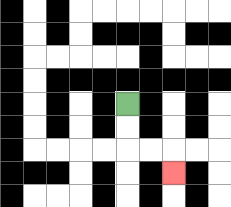{'start': '[5, 4]', 'end': '[7, 7]', 'path_directions': 'D,D,R,R,D', 'path_coordinates': '[[5, 4], [5, 5], [5, 6], [6, 6], [7, 6], [7, 7]]'}